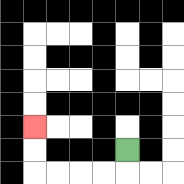{'start': '[5, 6]', 'end': '[1, 5]', 'path_directions': 'D,L,L,L,L,U,U', 'path_coordinates': '[[5, 6], [5, 7], [4, 7], [3, 7], [2, 7], [1, 7], [1, 6], [1, 5]]'}